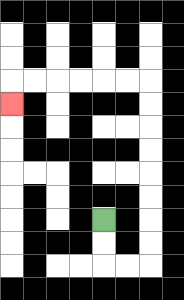{'start': '[4, 9]', 'end': '[0, 4]', 'path_directions': 'D,D,R,R,U,U,U,U,U,U,U,U,L,L,L,L,L,L,D', 'path_coordinates': '[[4, 9], [4, 10], [4, 11], [5, 11], [6, 11], [6, 10], [6, 9], [6, 8], [6, 7], [6, 6], [6, 5], [6, 4], [6, 3], [5, 3], [4, 3], [3, 3], [2, 3], [1, 3], [0, 3], [0, 4]]'}